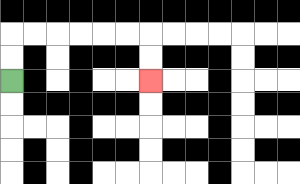{'start': '[0, 3]', 'end': '[6, 3]', 'path_directions': 'U,U,R,R,R,R,R,R,D,D', 'path_coordinates': '[[0, 3], [0, 2], [0, 1], [1, 1], [2, 1], [3, 1], [4, 1], [5, 1], [6, 1], [6, 2], [6, 3]]'}